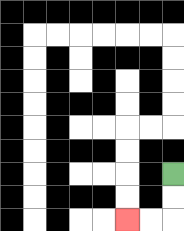{'start': '[7, 7]', 'end': '[5, 9]', 'path_directions': 'D,D,L,L', 'path_coordinates': '[[7, 7], [7, 8], [7, 9], [6, 9], [5, 9]]'}